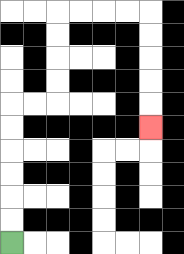{'start': '[0, 10]', 'end': '[6, 5]', 'path_directions': 'U,U,U,U,U,U,R,R,U,U,U,U,R,R,R,R,D,D,D,D,D', 'path_coordinates': '[[0, 10], [0, 9], [0, 8], [0, 7], [0, 6], [0, 5], [0, 4], [1, 4], [2, 4], [2, 3], [2, 2], [2, 1], [2, 0], [3, 0], [4, 0], [5, 0], [6, 0], [6, 1], [6, 2], [6, 3], [6, 4], [6, 5]]'}